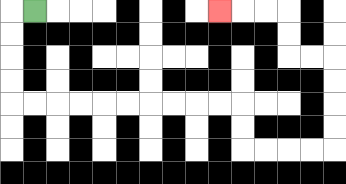{'start': '[1, 0]', 'end': '[9, 0]', 'path_directions': 'L,D,D,D,D,R,R,R,R,R,R,R,R,R,R,D,D,R,R,R,R,U,U,U,U,L,L,U,U,L,L,L', 'path_coordinates': '[[1, 0], [0, 0], [0, 1], [0, 2], [0, 3], [0, 4], [1, 4], [2, 4], [3, 4], [4, 4], [5, 4], [6, 4], [7, 4], [8, 4], [9, 4], [10, 4], [10, 5], [10, 6], [11, 6], [12, 6], [13, 6], [14, 6], [14, 5], [14, 4], [14, 3], [14, 2], [13, 2], [12, 2], [12, 1], [12, 0], [11, 0], [10, 0], [9, 0]]'}